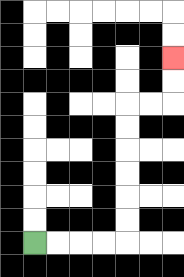{'start': '[1, 10]', 'end': '[7, 2]', 'path_directions': 'R,R,R,R,U,U,U,U,U,U,R,R,U,U', 'path_coordinates': '[[1, 10], [2, 10], [3, 10], [4, 10], [5, 10], [5, 9], [5, 8], [5, 7], [5, 6], [5, 5], [5, 4], [6, 4], [7, 4], [7, 3], [7, 2]]'}